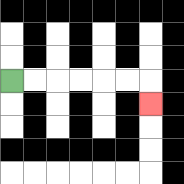{'start': '[0, 3]', 'end': '[6, 4]', 'path_directions': 'R,R,R,R,R,R,D', 'path_coordinates': '[[0, 3], [1, 3], [2, 3], [3, 3], [4, 3], [5, 3], [6, 3], [6, 4]]'}